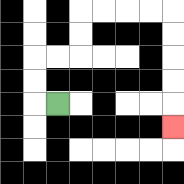{'start': '[2, 4]', 'end': '[7, 5]', 'path_directions': 'L,U,U,R,R,U,U,R,R,R,R,D,D,D,D,D', 'path_coordinates': '[[2, 4], [1, 4], [1, 3], [1, 2], [2, 2], [3, 2], [3, 1], [3, 0], [4, 0], [5, 0], [6, 0], [7, 0], [7, 1], [7, 2], [7, 3], [7, 4], [7, 5]]'}